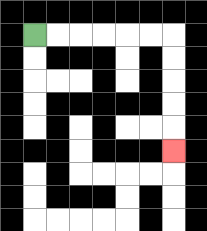{'start': '[1, 1]', 'end': '[7, 6]', 'path_directions': 'R,R,R,R,R,R,D,D,D,D,D', 'path_coordinates': '[[1, 1], [2, 1], [3, 1], [4, 1], [5, 1], [6, 1], [7, 1], [7, 2], [7, 3], [7, 4], [7, 5], [7, 6]]'}